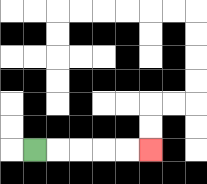{'start': '[1, 6]', 'end': '[6, 6]', 'path_directions': 'R,R,R,R,R', 'path_coordinates': '[[1, 6], [2, 6], [3, 6], [4, 6], [5, 6], [6, 6]]'}